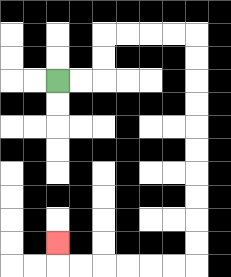{'start': '[2, 3]', 'end': '[2, 10]', 'path_directions': 'R,R,U,U,R,R,R,R,D,D,D,D,D,D,D,D,D,D,L,L,L,L,L,L,U', 'path_coordinates': '[[2, 3], [3, 3], [4, 3], [4, 2], [4, 1], [5, 1], [6, 1], [7, 1], [8, 1], [8, 2], [8, 3], [8, 4], [8, 5], [8, 6], [8, 7], [8, 8], [8, 9], [8, 10], [8, 11], [7, 11], [6, 11], [5, 11], [4, 11], [3, 11], [2, 11], [2, 10]]'}